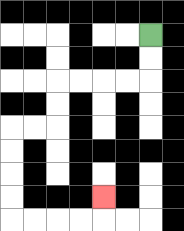{'start': '[6, 1]', 'end': '[4, 8]', 'path_directions': 'D,D,L,L,L,L,D,D,L,L,D,D,D,D,R,R,R,R,U', 'path_coordinates': '[[6, 1], [6, 2], [6, 3], [5, 3], [4, 3], [3, 3], [2, 3], [2, 4], [2, 5], [1, 5], [0, 5], [0, 6], [0, 7], [0, 8], [0, 9], [1, 9], [2, 9], [3, 9], [4, 9], [4, 8]]'}